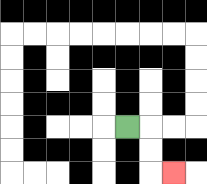{'start': '[5, 5]', 'end': '[7, 7]', 'path_directions': 'R,D,D,R', 'path_coordinates': '[[5, 5], [6, 5], [6, 6], [6, 7], [7, 7]]'}